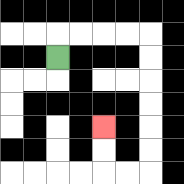{'start': '[2, 2]', 'end': '[4, 5]', 'path_directions': 'U,R,R,R,R,D,D,D,D,D,D,L,L,U,U', 'path_coordinates': '[[2, 2], [2, 1], [3, 1], [4, 1], [5, 1], [6, 1], [6, 2], [6, 3], [6, 4], [6, 5], [6, 6], [6, 7], [5, 7], [4, 7], [4, 6], [4, 5]]'}